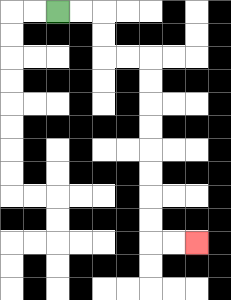{'start': '[2, 0]', 'end': '[8, 10]', 'path_directions': 'R,R,D,D,R,R,D,D,D,D,D,D,D,D,R,R', 'path_coordinates': '[[2, 0], [3, 0], [4, 0], [4, 1], [4, 2], [5, 2], [6, 2], [6, 3], [6, 4], [6, 5], [6, 6], [6, 7], [6, 8], [6, 9], [6, 10], [7, 10], [8, 10]]'}